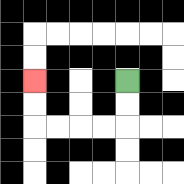{'start': '[5, 3]', 'end': '[1, 3]', 'path_directions': 'D,D,L,L,L,L,U,U', 'path_coordinates': '[[5, 3], [5, 4], [5, 5], [4, 5], [3, 5], [2, 5], [1, 5], [1, 4], [1, 3]]'}